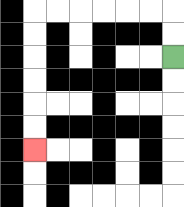{'start': '[7, 2]', 'end': '[1, 6]', 'path_directions': 'U,U,L,L,L,L,L,L,D,D,D,D,D,D', 'path_coordinates': '[[7, 2], [7, 1], [7, 0], [6, 0], [5, 0], [4, 0], [3, 0], [2, 0], [1, 0], [1, 1], [1, 2], [1, 3], [1, 4], [1, 5], [1, 6]]'}